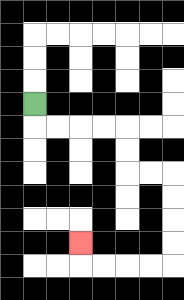{'start': '[1, 4]', 'end': '[3, 10]', 'path_directions': 'D,R,R,R,R,D,D,R,R,D,D,D,D,L,L,L,L,U', 'path_coordinates': '[[1, 4], [1, 5], [2, 5], [3, 5], [4, 5], [5, 5], [5, 6], [5, 7], [6, 7], [7, 7], [7, 8], [7, 9], [7, 10], [7, 11], [6, 11], [5, 11], [4, 11], [3, 11], [3, 10]]'}